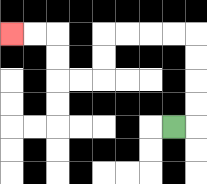{'start': '[7, 5]', 'end': '[0, 1]', 'path_directions': 'R,U,U,U,U,L,L,L,L,D,D,L,L,U,U,L,L', 'path_coordinates': '[[7, 5], [8, 5], [8, 4], [8, 3], [8, 2], [8, 1], [7, 1], [6, 1], [5, 1], [4, 1], [4, 2], [4, 3], [3, 3], [2, 3], [2, 2], [2, 1], [1, 1], [0, 1]]'}